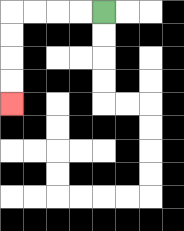{'start': '[4, 0]', 'end': '[0, 4]', 'path_directions': 'L,L,L,L,D,D,D,D', 'path_coordinates': '[[4, 0], [3, 0], [2, 0], [1, 0], [0, 0], [0, 1], [0, 2], [0, 3], [0, 4]]'}